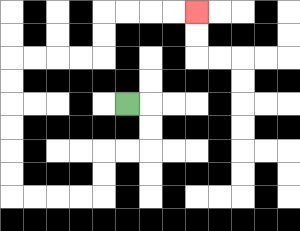{'start': '[5, 4]', 'end': '[8, 0]', 'path_directions': 'R,D,D,L,L,D,D,L,L,L,L,U,U,U,U,U,U,R,R,R,R,U,U,R,R,R,R', 'path_coordinates': '[[5, 4], [6, 4], [6, 5], [6, 6], [5, 6], [4, 6], [4, 7], [4, 8], [3, 8], [2, 8], [1, 8], [0, 8], [0, 7], [0, 6], [0, 5], [0, 4], [0, 3], [0, 2], [1, 2], [2, 2], [3, 2], [4, 2], [4, 1], [4, 0], [5, 0], [6, 0], [7, 0], [8, 0]]'}